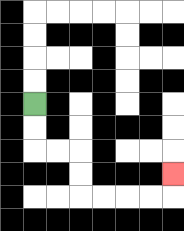{'start': '[1, 4]', 'end': '[7, 7]', 'path_directions': 'D,D,R,R,D,D,R,R,R,R,U', 'path_coordinates': '[[1, 4], [1, 5], [1, 6], [2, 6], [3, 6], [3, 7], [3, 8], [4, 8], [5, 8], [6, 8], [7, 8], [7, 7]]'}